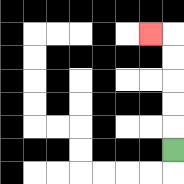{'start': '[7, 6]', 'end': '[6, 1]', 'path_directions': 'U,U,U,U,U,L', 'path_coordinates': '[[7, 6], [7, 5], [7, 4], [7, 3], [7, 2], [7, 1], [6, 1]]'}